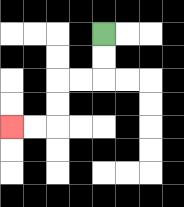{'start': '[4, 1]', 'end': '[0, 5]', 'path_directions': 'D,D,L,L,D,D,L,L', 'path_coordinates': '[[4, 1], [4, 2], [4, 3], [3, 3], [2, 3], [2, 4], [2, 5], [1, 5], [0, 5]]'}